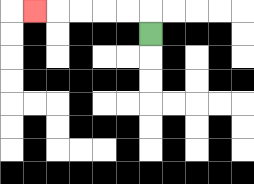{'start': '[6, 1]', 'end': '[1, 0]', 'path_directions': 'U,L,L,L,L,L', 'path_coordinates': '[[6, 1], [6, 0], [5, 0], [4, 0], [3, 0], [2, 0], [1, 0]]'}